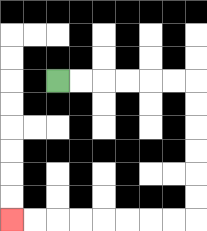{'start': '[2, 3]', 'end': '[0, 9]', 'path_directions': 'R,R,R,R,R,R,D,D,D,D,D,D,L,L,L,L,L,L,L,L', 'path_coordinates': '[[2, 3], [3, 3], [4, 3], [5, 3], [6, 3], [7, 3], [8, 3], [8, 4], [8, 5], [8, 6], [8, 7], [8, 8], [8, 9], [7, 9], [6, 9], [5, 9], [4, 9], [3, 9], [2, 9], [1, 9], [0, 9]]'}